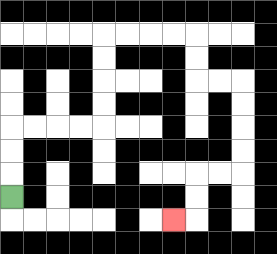{'start': '[0, 8]', 'end': '[7, 9]', 'path_directions': 'U,U,U,R,R,R,R,U,U,U,U,R,R,R,R,D,D,R,R,D,D,D,D,L,L,D,D,L', 'path_coordinates': '[[0, 8], [0, 7], [0, 6], [0, 5], [1, 5], [2, 5], [3, 5], [4, 5], [4, 4], [4, 3], [4, 2], [4, 1], [5, 1], [6, 1], [7, 1], [8, 1], [8, 2], [8, 3], [9, 3], [10, 3], [10, 4], [10, 5], [10, 6], [10, 7], [9, 7], [8, 7], [8, 8], [8, 9], [7, 9]]'}